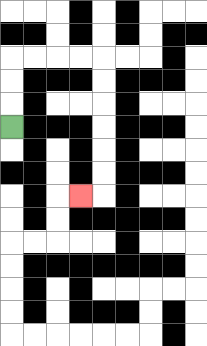{'start': '[0, 5]', 'end': '[3, 8]', 'path_directions': 'U,U,U,R,R,R,R,D,D,D,D,D,D,L', 'path_coordinates': '[[0, 5], [0, 4], [0, 3], [0, 2], [1, 2], [2, 2], [3, 2], [4, 2], [4, 3], [4, 4], [4, 5], [4, 6], [4, 7], [4, 8], [3, 8]]'}